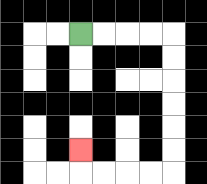{'start': '[3, 1]', 'end': '[3, 6]', 'path_directions': 'R,R,R,R,D,D,D,D,D,D,L,L,L,L,U', 'path_coordinates': '[[3, 1], [4, 1], [5, 1], [6, 1], [7, 1], [7, 2], [7, 3], [7, 4], [7, 5], [7, 6], [7, 7], [6, 7], [5, 7], [4, 7], [3, 7], [3, 6]]'}